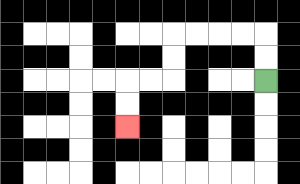{'start': '[11, 3]', 'end': '[5, 5]', 'path_directions': 'U,U,L,L,L,L,D,D,L,L,D,D', 'path_coordinates': '[[11, 3], [11, 2], [11, 1], [10, 1], [9, 1], [8, 1], [7, 1], [7, 2], [7, 3], [6, 3], [5, 3], [5, 4], [5, 5]]'}